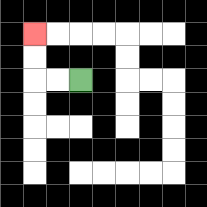{'start': '[3, 3]', 'end': '[1, 1]', 'path_directions': 'L,L,U,U', 'path_coordinates': '[[3, 3], [2, 3], [1, 3], [1, 2], [1, 1]]'}